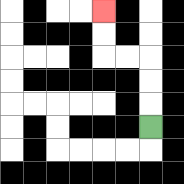{'start': '[6, 5]', 'end': '[4, 0]', 'path_directions': 'U,U,U,L,L,U,U', 'path_coordinates': '[[6, 5], [6, 4], [6, 3], [6, 2], [5, 2], [4, 2], [4, 1], [4, 0]]'}